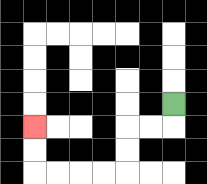{'start': '[7, 4]', 'end': '[1, 5]', 'path_directions': 'D,L,L,D,D,L,L,L,L,U,U', 'path_coordinates': '[[7, 4], [7, 5], [6, 5], [5, 5], [5, 6], [5, 7], [4, 7], [3, 7], [2, 7], [1, 7], [1, 6], [1, 5]]'}